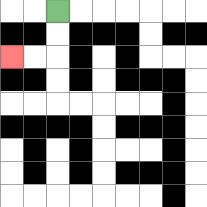{'start': '[2, 0]', 'end': '[0, 2]', 'path_directions': 'D,D,L,L', 'path_coordinates': '[[2, 0], [2, 1], [2, 2], [1, 2], [0, 2]]'}